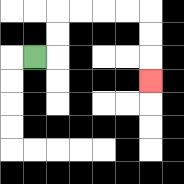{'start': '[1, 2]', 'end': '[6, 3]', 'path_directions': 'R,U,U,R,R,R,R,D,D,D', 'path_coordinates': '[[1, 2], [2, 2], [2, 1], [2, 0], [3, 0], [4, 0], [5, 0], [6, 0], [6, 1], [6, 2], [6, 3]]'}